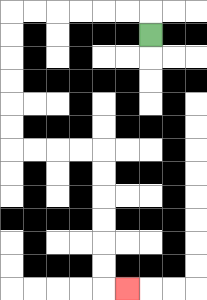{'start': '[6, 1]', 'end': '[5, 12]', 'path_directions': 'U,L,L,L,L,L,L,D,D,D,D,D,D,R,R,R,R,D,D,D,D,D,D,R', 'path_coordinates': '[[6, 1], [6, 0], [5, 0], [4, 0], [3, 0], [2, 0], [1, 0], [0, 0], [0, 1], [0, 2], [0, 3], [0, 4], [0, 5], [0, 6], [1, 6], [2, 6], [3, 6], [4, 6], [4, 7], [4, 8], [4, 9], [4, 10], [4, 11], [4, 12], [5, 12]]'}